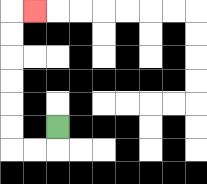{'start': '[2, 5]', 'end': '[1, 0]', 'path_directions': 'D,L,L,U,U,U,U,U,U,R', 'path_coordinates': '[[2, 5], [2, 6], [1, 6], [0, 6], [0, 5], [0, 4], [0, 3], [0, 2], [0, 1], [0, 0], [1, 0]]'}